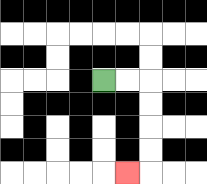{'start': '[4, 3]', 'end': '[5, 7]', 'path_directions': 'R,R,D,D,D,D,L', 'path_coordinates': '[[4, 3], [5, 3], [6, 3], [6, 4], [6, 5], [6, 6], [6, 7], [5, 7]]'}